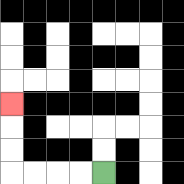{'start': '[4, 7]', 'end': '[0, 4]', 'path_directions': 'L,L,L,L,U,U,U', 'path_coordinates': '[[4, 7], [3, 7], [2, 7], [1, 7], [0, 7], [0, 6], [0, 5], [0, 4]]'}